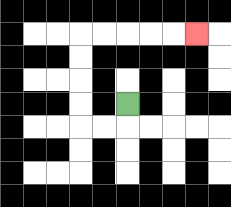{'start': '[5, 4]', 'end': '[8, 1]', 'path_directions': 'D,L,L,U,U,U,U,R,R,R,R,R', 'path_coordinates': '[[5, 4], [5, 5], [4, 5], [3, 5], [3, 4], [3, 3], [3, 2], [3, 1], [4, 1], [5, 1], [6, 1], [7, 1], [8, 1]]'}